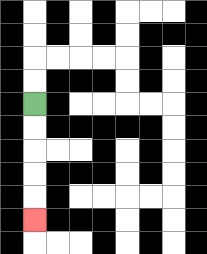{'start': '[1, 4]', 'end': '[1, 9]', 'path_directions': 'D,D,D,D,D', 'path_coordinates': '[[1, 4], [1, 5], [1, 6], [1, 7], [1, 8], [1, 9]]'}